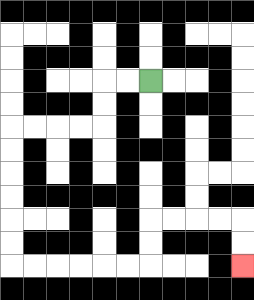{'start': '[6, 3]', 'end': '[10, 11]', 'path_directions': 'L,L,D,D,L,L,L,L,D,D,D,D,D,D,R,R,R,R,R,R,U,U,R,R,R,R,D,D', 'path_coordinates': '[[6, 3], [5, 3], [4, 3], [4, 4], [4, 5], [3, 5], [2, 5], [1, 5], [0, 5], [0, 6], [0, 7], [0, 8], [0, 9], [0, 10], [0, 11], [1, 11], [2, 11], [3, 11], [4, 11], [5, 11], [6, 11], [6, 10], [6, 9], [7, 9], [8, 9], [9, 9], [10, 9], [10, 10], [10, 11]]'}